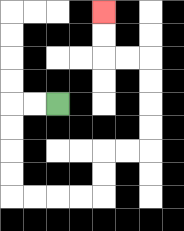{'start': '[2, 4]', 'end': '[4, 0]', 'path_directions': 'L,L,D,D,D,D,R,R,R,R,U,U,R,R,U,U,U,U,L,L,U,U', 'path_coordinates': '[[2, 4], [1, 4], [0, 4], [0, 5], [0, 6], [0, 7], [0, 8], [1, 8], [2, 8], [3, 8], [4, 8], [4, 7], [4, 6], [5, 6], [6, 6], [6, 5], [6, 4], [6, 3], [6, 2], [5, 2], [4, 2], [4, 1], [4, 0]]'}